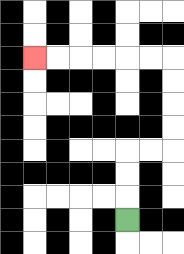{'start': '[5, 9]', 'end': '[1, 2]', 'path_directions': 'U,U,U,R,R,U,U,U,U,L,L,L,L,L,L', 'path_coordinates': '[[5, 9], [5, 8], [5, 7], [5, 6], [6, 6], [7, 6], [7, 5], [7, 4], [7, 3], [7, 2], [6, 2], [5, 2], [4, 2], [3, 2], [2, 2], [1, 2]]'}